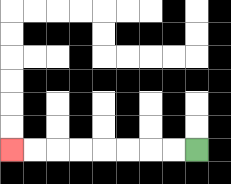{'start': '[8, 6]', 'end': '[0, 6]', 'path_directions': 'L,L,L,L,L,L,L,L', 'path_coordinates': '[[8, 6], [7, 6], [6, 6], [5, 6], [4, 6], [3, 6], [2, 6], [1, 6], [0, 6]]'}